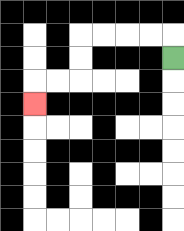{'start': '[7, 2]', 'end': '[1, 4]', 'path_directions': 'U,L,L,L,L,D,D,L,L,D', 'path_coordinates': '[[7, 2], [7, 1], [6, 1], [5, 1], [4, 1], [3, 1], [3, 2], [3, 3], [2, 3], [1, 3], [1, 4]]'}